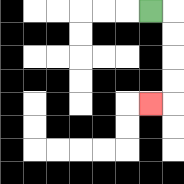{'start': '[6, 0]', 'end': '[6, 4]', 'path_directions': 'R,D,D,D,D,L', 'path_coordinates': '[[6, 0], [7, 0], [7, 1], [7, 2], [7, 3], [7, 4], [6, 4]]'}